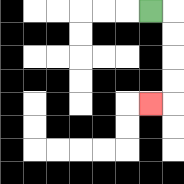{'start': '[6, 0]', 'end': '[6, 4]', 'path_directions': 'R,D,D,D,D,L', 'path_coordinates': '[[6, 0], [7, 0], [7, 1], [7, 2], [7, 3], [7, 4], [6, 4]]'}